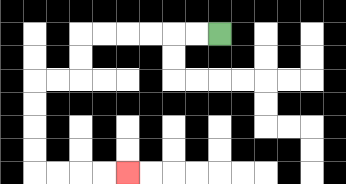{'start': '[9, 1]', 'end': '[5, 7]', 'path_directions': 'L,L,L,L,L,L,D,D,L,L,D,D,D,D,R,R,R,R', 'path_coordinates': '[[9, 1], [8, 1], [7, 1], [6, 1], [5, 1], [4, 1], [3, 1], [3, 2], [3, 3], [2, 3], [1, 3], [1, 4], [1, 5], [1, 6], [1, 7], [2, 7], [3, 7], [4, 7], [5, 7]]'}